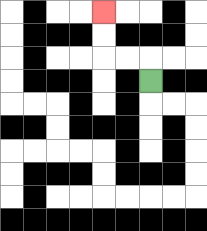{'start': '[6, 3]', 'end': '[4, 0]', 'path_directions': 'U,L,L,U,U', 'path_coordinates': '[[6, 3], [6, 2], [5, 2], [4, 2], [4, 1], [4, 0]]'}